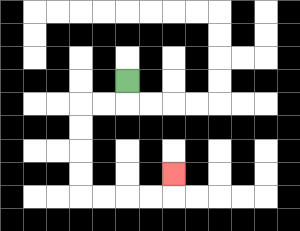{'start': '[5, 3]', 'end': '[7, 7]', 'path_directions': 'D,L,L,D,D,D,D,R,R,R,R,U', 'path_coordinates': '[[5, 3], [5, 4], [4, 4], [3, 4], [3, 5], [3, 6], [3, 7], [3, 8], [4, 8], [5, 8], [6, 8], [7, 8], [7, 7]]'}